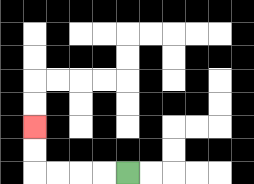{'start': '[5, 7]', 'end': '[1, 5]', 'path_directions': 'L,L,L,L,U,U', 'path_coordinates': '[[5, 7], [4, 7], [3, 7], [2, 7], [1, 7], [1, 6], [1, 5]]'}